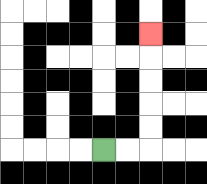{'start': '[4, 6]', 'end': '[6, 1]', 'path_directions': 'R,R,U,U,U,U,U', 'path_coordinates': '[[4, 6], [5, 6], [6, 6], [6, 5], [6, 4], [6, 3], [6, 2], [6, 1]]'}